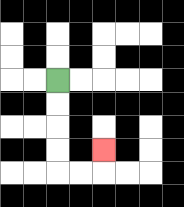{'start': '[2, 3]', 'end': '[4, 6]', 'path_directions': 'D,D,D,D,R,R,U', 'path_coordinates': '[[2, 3], [2, 4], [2, 5], [2, 6], [2, 7], [3, 7], [4, 7], [4, 6]]'}